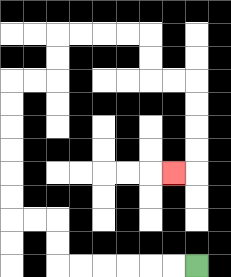{'start': '[8, 11]', 'end': '[7, 7]', 'path_directions': 'L,L,L,L,L,L,U,U,L,L,U,U,U,U,U,U,R,R,U,U,R,R,R,R,D,D,R,R,D,D,D,D,L', 'path_coordinates': '[[8, 11], [7, 11], [6, 11], [5, 11], [4, 11], [3, 11], [2, 11], [2, 10], [2, 9], [1, 9], [0, 9], [0, 8], [0, 7], [0, 6], [0, 5], [0, 4], [0, 3], [1, 3], [2, 3], [2, 2], [2, 1], [3, 1], [4, 1], [5, 1], [6, 1], [6, 2], [6, 3], [7, 3], [8, 3], [8, 4], [8, 5], [8, 6], [8, 7], [7, 7]]'}